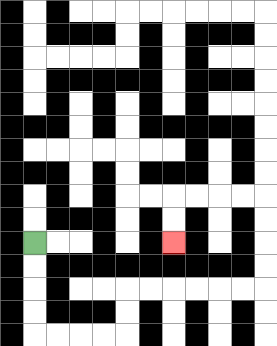{'start': '[1, 10]', 'end': '[7, 10]', 'path_directions': 'D,D,D,D,R,R,R,R,U,U,R,R,R,R,R,R,U,U,U,U,L,L,L,L,D,D', 'path_coordinates': '[[1, 10], [1, 11], [1, 12], [1, 13], [1, 14], [2, 14], [3, 14], [4, 14], [5, 14], [5, 13], [5, 12], [6, 12], [7, 12], [8, 12], [9, 12], [10, 12], [11, 12], [11, 11], [11, 10], [11, 9], [11, 8], [10, 8], [9, 8], [8, 8], [7, 8], [7, 9], [7, 10]]'}